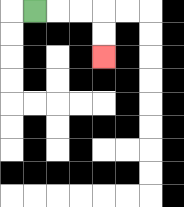{'start': '[1, 0]', 'end': '[4, 2]', 'path_directions': 'R,R,R,D,D', 'path_coordinates': '[[1, 0], [2, 0], [3, 0], [4, 0], [4, 1], [4, 2]]'}